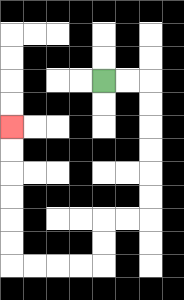{'start': '[4, 3]', 'end': '[0, 5]', 'path_directions': 'R,R,D,D,D,D,D,D,L,L,D,D,L,L,L,L,U,U,U,U,U,U', 'path_coordinates': '[[4, 3], [5, 3], [6, 3], [6, 4], [6, 5], [6, 6], [6, 7], [6, 8], [6, 9], [5, 9], [4, 9], [4, 10], [4, 11], [3, 11], [2, 11], [1, 11], [0, 11], [0, 10], [0, 9], [0, 8], [0, 7], [0, 6], [0, 5]]'}